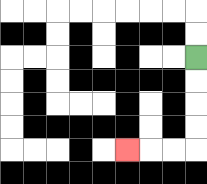{'start': '[8, 2]', 'end': '[5, 6]', 'path_directions': 'D,D,D,D,L,L,L', 'path_coordinates': '[[8, 2], [8, 3], [8, 4], [8, 5], [8, 6], [7, 6], [6, 6], [5, 6]]'}